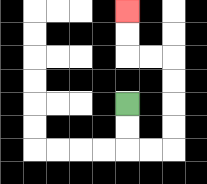{'start': '[5, 4]', 'end': '[5, 0]', 'path_directions': 'D,D,R,R,U,U,U,U,L,L,U,U', 'path_coordinates': '[[5, 4], [5, 5], [5, 6], [6, 6], [7, 6], [7, 5], [7, 4], [7, 3], [7, 2], [6, 2], [5, 2], [5, 1], [5, 0]]'}